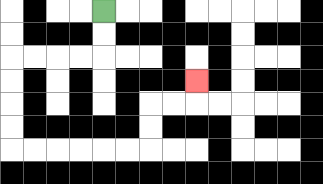{'start': '[4, 0]', 'end': '[8, 3]', 'path_directions': 'D,D,L,L,L,L,D,D,D,D,R,R,R,R,R,R,U,U,R,R,U', 'path_coordinates': '[[4, 0], [4, 1], [4, 2], [3, 2], [2, 2], [1, 2], [0, 2], [0, 3], [0, 4], [0, 5], [0, 6], [1, 6], [2, 6], [3, 6], [4, 6], [5, 6], [6, 6], [6, 5], [6, 4], [7, 4], [8, 4], [8, 3]]'}